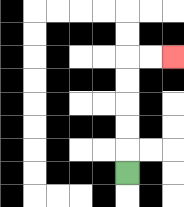{'start': '[5, 7]', 'end': '[7, 2]', 'path_directions': 'U,U,U,U,U,R,R', 'path_coordinates': '[[5, 7], [5, 6], [5, 5], [5, 4], [5, 3], [5, 2], [6, 2], [7, 2]]'}